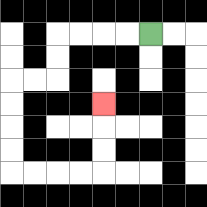{'start': '[6, 1]', 'end': '[4, 4]', 'path_directions': 'L,L,L,L,D,D,L,L,D,D,D,D,R,R,R,R,U,U,U', 'path_coordinates': '[[6, 1], [5, 1], [4, 1], [3, 1], [2, 1], [2, 2], [2, 3], [1, 3], [0, 3], [0, 4], [0, 5], [0, 6], [0, 7], [1, 7], [2, 7], [3, 7], [4, 7], [4, 6], [4, 5], [4, 4]]'}